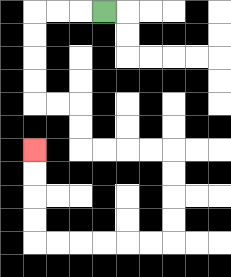{'start': '[4, 0]', 'end': '[1, 6]', 'path_directions': 'L,L,L,D,D,D,D,R,R,D,D,R,R,R,R,D,D,D,D,L,L,L,L,L,L,U,U,U,U', 'path_coordinates': '[[4, 0], [3, 0], [2, 0], [1, 0], [1, 1], [1, 2], [1, 3], [1, 4], [2, 4], [3, 4], [3, 5], [3, 6], [4, 6], [5, 6], [6, 6], [7, 6], [7, 7], [7, 8], [7, 9], [7, 10], [6, 10], [5, 10], [4, 10], [3, 10], [2, 10], [1, 10], [1, 9], [1, 8], [1, 7], [1, 6]]'}